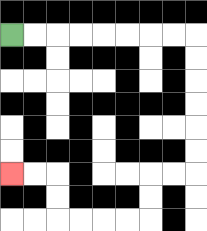{'start': '[0, 1]', 'end': '[0, 7]', 'path_directions': 'R,R,R,R,R,R,R,R,D,D,D,D,D,D,L,L,D,D,L,L,L,L,U,U,L,L', 'path_coordinates': '[[0, 1], [1, 1], [2, 1], [3, 1], [4, 1], [5, 1], [6, 1], [7, 1], [8, 1], [8, 2], [8, 3], [8, 4], [8, 5], [8, 6], [8, 7], [7, 7], [6, 7], [6, 8], [6, 9], [5, 9], [4, 9], [3, 9], [2, 9], [2, 8], [2, 7], [1, 7], [0, 7]]'}